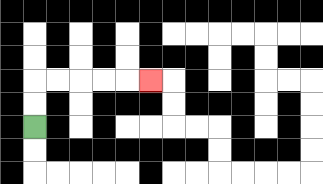{'start': '[1, 5]', 'end': '[6, 3]', 'path_directions': 'U,U,R,R,R,R,R', 'path_coordinates': '[[1, 5], [1, 4], [1, 3], [2, 3], [3, 3], [4, 3], [5, 3], [6, 3]]'}